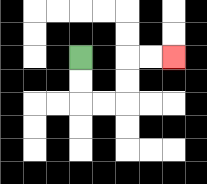{'start': '[3, 2]', 'end': '[7, 2]', 'path_directions': 'D,D,R,R,U,U,R,R', 'path_coordinates': '[[3, 2], [3, 3], [3, 4], [4, 4], [5, 4], [5, 3], [5, 2], [6, 2], [7, 2]]'}